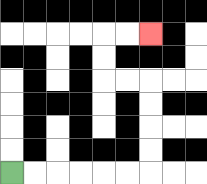{'start': '[0, 7]', 'end': '[6, 1]', 'path_directions': 'R,R,R,R,R,R,U,U,U,U,L,L,U,U,R,R', 'path_coordinates': '[[0, 7], [1, 7], [2, 7], [3, 7], [4, 7], [5, 7], [6, 7], [6, 6], [6, 5], [6, 4], [6, 3], [5, 3], [4, 3], [4, 2], [4, 1], [5, 1], [6, 1]]'}